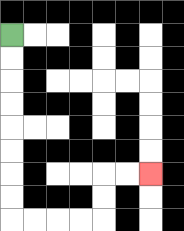{'start': '[0, 1]', 'end': '[6, 7]', 'path_directions': 'D,D,D,D,D,D,D,D,R,R,R,R,U,U,R,R', 'path_coordinates': '[[0, 1], [0, 2], [0, 3], [0, 4], [0, 5], [0, 6], [0, 7], [0, 8], [0, 9], [1, 9], [2, 9], [3, 9], [4, 9], [4, 8], [4, 7], [5, 7], [6, 7]]'}